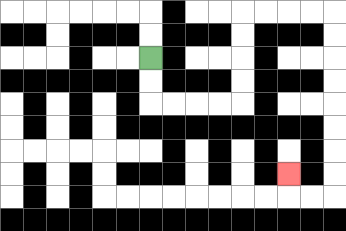{'start': '[6, 2]', 'end': '[12, 7]', 'path_directions': 'D,D,R,R,R,R,U,U,U,U,R,R,R,R,D,D,D,D,D,D,D,D,L,L,U', 'path_coordinates': '[[6, 2], [6, 3], [6, 4], [7, 4], [8, 4], [9, 4], [10, 4], [10, 3], [10, 2], [10, 1], [10, 0], [11, 0], [12, 0], [13, 0], [14, 0], [14, 1], [14, 2], [14, 3], [14, 4], [14, 5], [14, 6], [14, 7], [14, 8], [13, 8], [12, 8], [12, 7]]'}